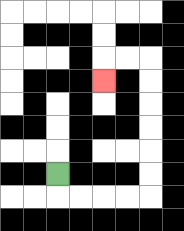{'start': '[2, 7]', 'end': '[4, 3]', 'path_directions': 'D,R,R,R,R,U,U,U,U,U,U,L,L,D', 'path_coordinates': '[[2, 7], [2, 8], [3, 8], [4, 8], [5, 8], [6, 8], [6, 7], [6, 6], [6, 5], [6, 4], [6, 3], [6, 2], [5, 2], [4, 2], [4, 3]]'}